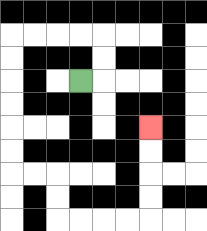{'start': '[3, 3]', 'end': '[6, 5]', 'path_directions': 'R,U,U,L,L,L,L,D,D,D,D,D,D,R,R,D,D,R,R,R,R,U,U,U,U', 'path_coordinates': '[[3, 3], [4, 3], [4, 2], [4, 1], [3, 1], [2, 1], [1, 1], [0, 1], [0, 2], [0, 3], [0, 4], [0, 5], [0, 6], [0, 7], [1, 7], [2, 7], [2, 8], [2, 9], [3, 9], [4, 9], [5, 9], [6, 9], [6, 8], [6, 7], [6, 6], [6, 5]]'}